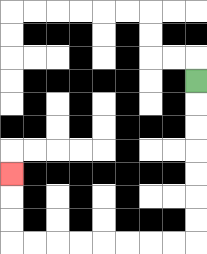{'start': '[8, 3]', 'end': '[0, 7]', 'path_directions': 'D,D,D,D,D,D,D,L,L,L,L,L,L,L,L,U,U,U', 'path_coordinates': '[[8, 3], [8, 4], [8, 5], [8, 6], [8, 7], [8, 8], [8, 9], [8, 10], [7, 10], [6, 10], [5, 10], [4, 10], [3, 10], [2, 10], [1, 10], [0, 10], [0, 9], [0, 8], [0, 7]]'}